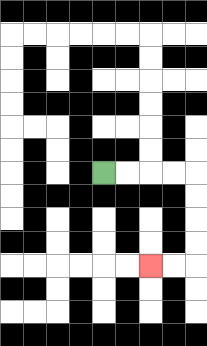{'start': '[4, 7]', 'end': '[6, 11]', 'path_directions': 'R,R,R,R,D,D,D,D,L,L', 'path_coordinates': '[[4, 7], [5, 7], [6, 7], [7, 7], [8, 7], [8, 8], [8, 9], [8, 10], [8, 11], [7, 11], [6, 11]]'}